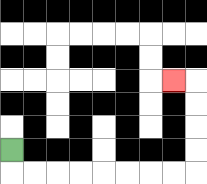{'start': '[0, 6]', 'end': '[7, 3]', 'path_directions': 'D,R,R,R,R,R,R,R,R,U,U,U,U,L', 'path_coordinates': '[[0, 6], [0, 7], [1, 7], [2, 7], [3, 7], [4, 7], [5, 7], [6, 7], [7, 7], [8, 7], [8, 6], [8, 5], [8, 4], [8, 3], [7, 3]]'}